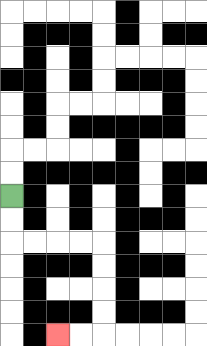{'start': '[0, 8]', 'end': '[2, 14]', 'path_directions': 'D,D,R,R,R,R,D,D,D,D,L,L', 'path_coordinates': '[[0, 8], [0, 9], [0, 10], [1, 10], [2, 10], [3, 10], [4, 10], [4, 11], [4, 12], [4, 13], [4, 14], [3, 14], [2, 14]]'}